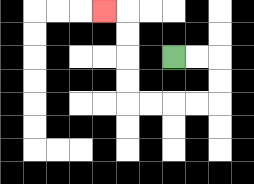{'start': '[7, 2]', 'end': '[4, 0]', 'path_directions': 'R,R,D,D,L,L,L,L,U,U,U,U,L', 'path_coordinates': '[[7, 2], [8, 2], [9, 2], [9, 3], [9, 4], [8, 4], [7, 4], [6, 4], [5, 4], [5, 3], [5, 2], [5, 1], [5, 0], [4, 0]]'}